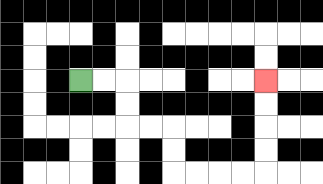{'start': '[3, 3]', 'end': '[11, 3]', 'path_directions': 'R,R,D,D,R,R,D,D,R,R,R,R,U,U,U,U', 'path_coordinates': '[[3, 3], [4, 3], [5, 3], [5, 4], [5, 5], [6, 5], [7, 5], [7, 6], [7, 7], [8, 7], [9, 7], [10, 7], [11, 7], [11, 6], [11, 5], [11, 4], [11, 3]]'}